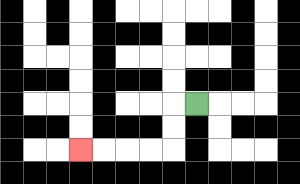{'start': '[8, 4]', 'end': '[3, 6]', 'path_directions': 'L,D,D,L,L,L,L', 'path_coordinates': '[[8, 4], [7, 4], [7, 5], [7, 6], [6, 6], [5, 6], [4, 6], [3, 6]]'}